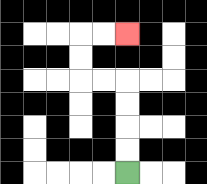{'start': '[5, 7]', 'end': '[5, 1]', 'path_directions': 'U,U,U,U,L,L,U,U,R,R', 'path_coordinates': '[[5, 7], [5, 6], [5, 5], [5, 4], [5, 3], [4, 3], [3, 3], [3, 2], [3, 1], [4, 1], [5, 1]]'}